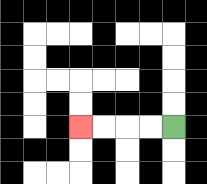{'start': '[7, 5]', 'end': '[3, 5]', 'path_directions': 'L,L,L,L', 'path_coordinates': '[[7, 5], [6, 5], [5, 5], [4, 5], [3, 5]]'}